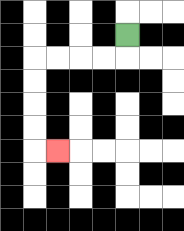{'start': '[5, 1]', 'end': '[2, 6]', 'path_directions': 'D,L,L,L,L,D,D,D,D,R', 'path_coordinates': '[[5, 1], [5, 2], [4, 2], [3, 2], [2, 2], [1, 2], [1, 3], [1, 4], [1, 5], [1, 6], [2, 6]]'}